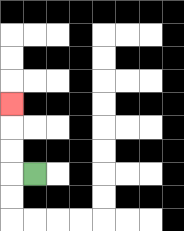{'start': '[1, 7]', 'end': '[0, 4]', 'path_directions': 'L,U,U,U', 'path_coordinates': '[[1, 7], [0, 7], [0, 6], [0, 5], [0, 4]]'}